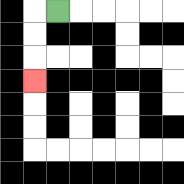{'start': '[2, 0]', 'end': '[1, 3]', 'path_directions': 'L,D,D,D', 'path_coordinates': '[[2, 0], [1, 0], [1, 1], [1, 2], [1, 3]]'}